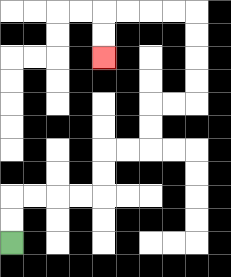{'start': '[0, 10]', 'end': '[4, 2]', 'path_directions': 'U,U,R,R,R,R,U,U,R,R,U,U,R,R,U,U,U,U,L,L,L,L,D,D', 'path_coordinates': '[[0, 10], [0, 9], [0, 8], [1, 8], [2, 8], [3, 8], [4, 8], [4, 7], [4, 6], [5, 6], [6, 6], [6, 5], [6, 4], [7, 4], [8, 4], [8, 3], [8, 2], [8, 1], [8, 0], [7, 0], [6, 0], [5, 0], [4, 0], [4, 1], [4, 2]]'}